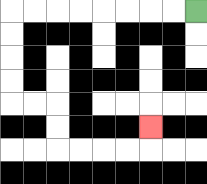{'start': '[8, 0]', 'end': '[6, 5]', 'path_directions': 'L,L,L,L,L,L,L,L,D,D,D,D,R,R,D,D,R,R,R,R,U', 'path_coordinates': '[[8, 0], [7, 0], [6, 0], [5, 0], [4, 0], [3, 0], [2, 0], [1, 0], [0, 0], [0, 1], [0, 2], [0, 3], [0, 4], [1, 4], [2, 4], [2, 5], [2, 6], [3, 6], [4, 6], [5, 6], [6, 6], [6, 5]]'}